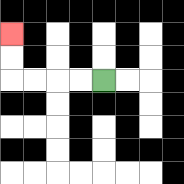{'start': '[4, 3]', 'end': '[0, 1]', 'path_directions': 'L,L,L,L,U,U', 'path_coordinates': '[[4, 3], [3, 3], [2, 3], [1, 3], [0, 3], [0, 2], [0, 1]]'}